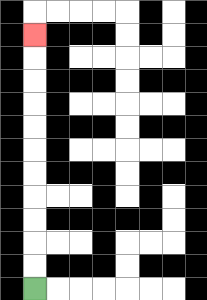{'start': '[1, 12]', 'end': '[1, 1]', 'path_directions': 'U,U,U,U,U,U,U,U,U,U,U', 'path_coordinates': '[[1, 12], [1, 11], [1, 10], [1, 9], [1, 8], [1, 7], [1, 6], [1, 5], [1, 4], [1, 3], [1, 2], [1, 1]]'}